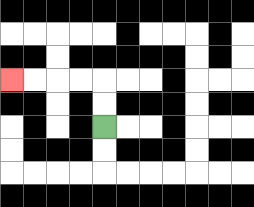{'start': '[4, 5]', 'end': '[0, 3]', 'path_directions': 'U,U,L,L,L,L', 'path_coordinates': '[[4, 5], [4, 4], [4, 3], [3, 3], [2, 3], [1, 3], [0, 3]]'}